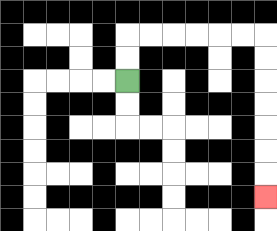{'start': '[5, 3]', 'end': '[11, 8]', 'path_directions': 'U,U,R,R,R,R,R,R,D,D,D,D,D,D,D', 'path_coordinates': '[[5, 3], [5, 2], [5, 1], [6, 1], [7, 1], [8, 1], [9, 1], [10, 1], [11, 1], [11, 2], [11, 3], [11, 4], [11, 5], [11, 6], [11, 7], [11, 8]]'}